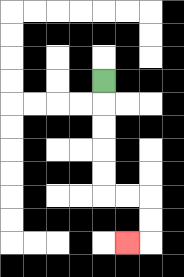{'start': '[4, 3]', 'end': '[5, 10]', 'path_directions': 'D,D,D,D,D,R,R,D,D,L', 'path_coordinates': '[[4, 3], [4, 4], [4, 5], [4, 6], [4, 7], [4, 8], [5, 8], [6, 8], [6, 9], [6, 10], [5, 10]]'}